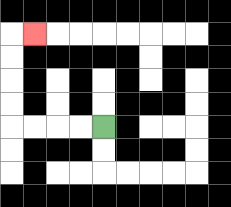{'start': '[4, 5]', 'end': '[1, 1]', 'path_directions': 'L,L,L,L,U,U,U,U,R', 'path_coordinates': '[[4, 5], [3, 5], [2, 5], [1, 5], [0, 5], [0, 4], [0, 3], [0, 2], [0, 1], [1, 1]]'}